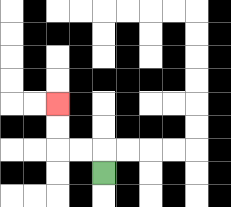{'start': '[4, 7]', 'end': '[2, 4]', 'path_directions': 'U,L,L,U,U', 'path_coordinates': '[[4, 7], [4, 6], [3, 6], [2, 6], [2, 5], [2, 4]]'}